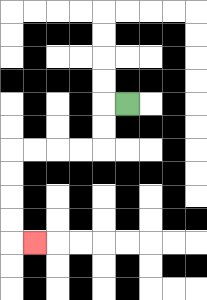{'start': '[5, 4]', 'end': '[1, 10]', 'path_directions': 'L,D,D,L,L,L,L,D,D,D,D,R', 'path_coordinates': '[[5, 4], [4, 4], [4, 5], [4, 6], [3, 6], [2, 6], [1, 6], [0, 6], [0, 7], [0, 8], [0, 9], [0, 10], [1, 10]]'}